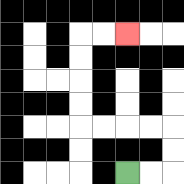{'start': '[5, 7]', 'end': '[5, 1]', 'path_directions': 'R,R,U,U,L,L,L,L,U,U,U,U,R,R', 'path_coordinates': '[[5, 7], [6, 7], [7, 7], [7, 6], [7, 5], [6, 5], [5, 5], [4, 5], [3, 5], [3, 4], [3, 3], [3, 2], [3, 1], [4, 1], [5, 1]]'}